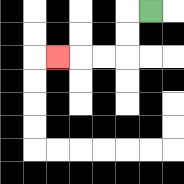{'start': '[6, 0]', 'end': '[2, 2]', 'path_directions': 'L,D,D,L,L,L', 'path_coordinates': '[[6, 0], [5, 0], [5, 1], [5, 2], [4, 2], [3, 2], [2, 2]]'}